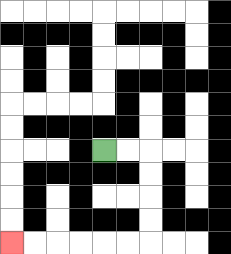{'start': '[4, 6]', 'end': '[0, 10]', 'path_directions': 'R,R,D,D,D,D,L,L,L,L,L,L', 'path_coordinates': '[[4, 6], [5, 6], [6, 6], [6, 7], [6, 8], [6, 9], [6, 10], [5, 10], [4, 10], [3, 10], [2, 10], [1, 10], [0, 10]]'}